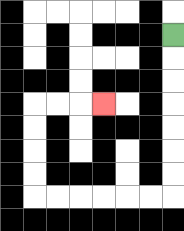{'start': '[7, 1]', 'end': '[4, 4]', 'path_directions': 'D,D,D,D,D,D,D,L,L,L,L,L,L,U,U,U,U,R,R,R', 'path_coordinates': '[[7, 1], [7, 2], [7, 3], [7, 4], [7, 5], [7, 6], [7, 7], [7, 8], [6, 8], [5, 8], [4, 8], [3, 8], [2, 8], [1, 8], [1, 7], [1, 6], [1, 5], [1, 4], [2, 4], [3, 4], [4, 4]]'}